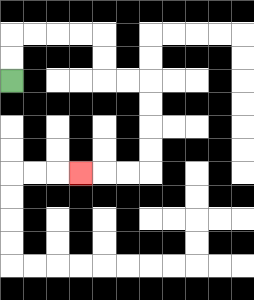{'start': '[0, 3]', 'end': '[3, 7]', 'path_directions': 'U,U,R,R,R,R,D,D,R,R,D,D,D,D,L,L,L', 'path_coordinates': '[[0, 3], [0, 2], [0, 1], [1, 1], [2, 1], [3, 1], [4, 1], [4, 2], [4, 3], [5, 3], [6, 3], [6, 4], [6, 5], [6, 6], [6, 7], [5, 7], [4, 7], [3, 7]]'}